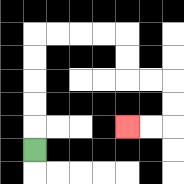{'start': '[1, 6]', 'end': '[5, 5]', 'path_directions': 'U,U,U,U,U,R,R,R,R,D,D,R,R,D,D,L,L', 'path_coordinates': '[[1, 6], [1, 5], [1, 4], [1, 3], [1, 2], [1, 1], [2, 1], [3, 1], [4, 1], [5, 1], [5, 2], [5, 3], [6, 3], [7, 3], [7, 4], [7, 5], [6, 5], [5, 5]]'}